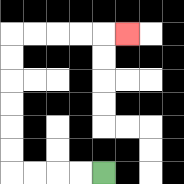{'start': '[4, 7]', 'end': '[5, 1]', 'path_directions': 'L,L,L,L,U,U,U,U,U,U,R,R,R,R,R', 'path_coordinates': '[[4, 7], [3, 7], [2, 7], [1, 7], [0, 7], [0, 6], [0, 5], [0, 4], [0, 3], [0, 2], [0, 1], [1, 1], [2, 1], [3, 1], [4, 1], [5, 1]]'}